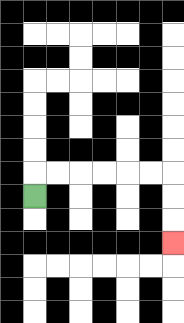{'start': '[1, 8]', 'end': '[7, 10]', 'path_directions': 'U,R,R,R,R,R,R,D,D,D', 'path_coordinates': '[[1, 8], [1, 7], [2, 7], [3, 7], [4, 7], [5, 7], [6, 7], [7, 7], [7, 8], [7, 9], [7, 10]]'}